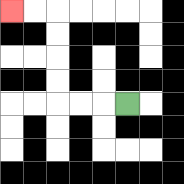{'start': '[5, 4]', 'end': '[0, 0]', 'path_directions': 'L,L,L,U,U,U,U,L,L', 'path_coordinates': '[[5, 4], [4, 4], [3, 4], [2, 4], [2, 3], [2, 2], [2, 1], [2, 0], [1, 0], [0, 0]]'}